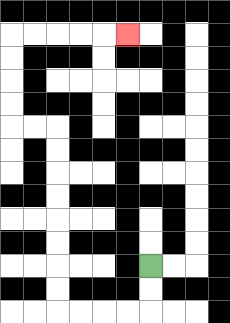{'start': '[6, 11]', 'end': '[5, 1]', 'path_directions': 'D,D,L,L,L,L,U,U,U,U,U,U,U,U,L,L,U,U,U,U,R,R,R,R,R', 'path_coordinates': '[[6, 11], [6, 12], [6, 13], [5, 13], [4, 13], [3, 13], [2, 13], [2, 12], [2, 11], [2, 10], [2, 9], [2, 8], [2, 7], [2, 6], [2, 5], [1, 5], [0, 5], [0, 4], [0, 3], [0, 2], [0, 1], [1, 1], [2, 1], [3, 1], [4, 1], [5, 1]]'}